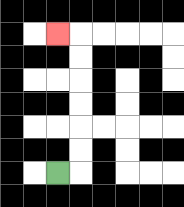{'start': '[2, 7]', 'end': '[2, 1]', 'path_directions': 'R,U,U,U,U,U,U,L', 'path_coordinates': '[[2, 7], [3, 7], [3, 6], [3, 5], [3, 4], [3, 3], [3, 2], [3, 1], [2, 1]]'}